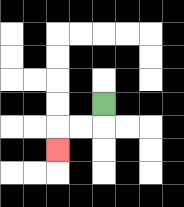{'start': '[4, 4]', 'end': '[2, 6]', 'path_directions': 'D,L,L,D', 'path_coordinates': '[[4, 4], [4, 5], [3, 5], [2, 5], [2, 6]]'}